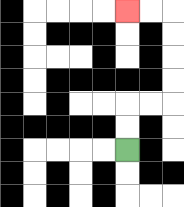{'start': '[5, 6]', 'end': '[5, 0]', 'path_directions': 'U,U,R,R,U,U,U,U,L,L', 'path_coordinates': '[[5, 6], [5, 5], [5, 4], [6, 4], [7, 4], [7, 3], [7, 2], [7, 1], [7, 0], [6, 0], [5, 0]]'}